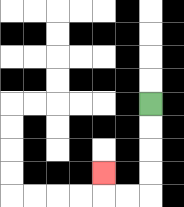{'start': '[6, 4]', 'end': '[4, 7]', 'path_directions': 'D,D,D,D,L,L,U', 'path_coordinates': '[[6, 4], [6, 5], [6, 6], [6, 7], [6, 8], [5, 8], [4, 8], [4, 7]]'}